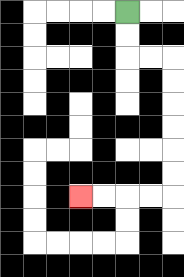{'start': '[5, 0]', 'end': '[3, 8]', 'path_directions': 'D,D,R,R,D,D,D,D,D,D,L,L,L,L', 'path_coordinates': '[[5, 0], [5, 1], [5, 2], [6, 2], [7, 2], [7, 3], [7, 4], [7, 5], [7, 6], [7, 7], [7, 8], [6, 8], [5, 8], [4, 8], [3, 8]]'}